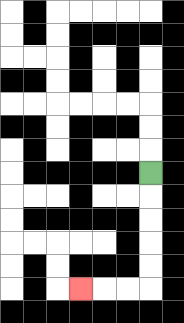{'start': '[6, 7]', 'end': '[3, 12]', 'path_directions': 'D,D,D,D,D,L,L,L', 'path_coordinates': '[[6, 7], [6, 8], [6, 9], [6, 10], [6, 11], [6, 12], [5, 12], [4, 12], [3, 12]]'}